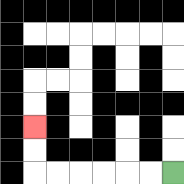{'start': '[7, 7]', 'end': '[1, 5]', 'path_directions': 'L,L,L,L,L,L,U,U', 'path_coordinates': '[[7, 7], [6, 7], [5, 7], [4, 7], [3, 7], [2, 7], [1, 7], [1, 6], [1, 5]]'}